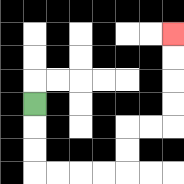{'start': '[1, 4]', 'end': '[7, 1]', 'path_directions': 'D,D,D,R,R,R,R,U,U,R,R,U,U,U,U', 'path_coordinates': '[[1, 4], [1, 5], [1, 6], [1, 7], [2, 7], [3, 7], [4, 7], [5, 7], [5, 6], [5, 5], [6, 5], [7, 5], [7, 4], [7, 3], [7, 2], [7, 1]]'}